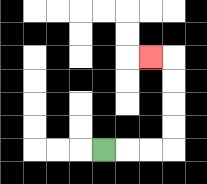{'start': '[4, 6]', 'end': '[6, 2]', 'path_directions': 'R,R,R,U,U,U,U,L', 'path_coordinates': '[[4, 6], [5, 6], [6, 6], [7, 6], [7, 5], [7, 4], [7, 3], [7, 2], [6, 2]]'}